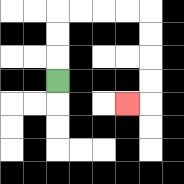{'start': '[2, 3]', 'end': '[5, 4]', 'path_directions': 'U,U,U,R,R,R,R,D,D,D,D,L', 'path_coordinates': '[[2, 3], [2, 2], [2, 1], [2, 0], [3, 0], [4, 0], [5, 0], [6, 0], [6, 1], [6, 2], [6, 3], [6, 4], [5, 4]]'}